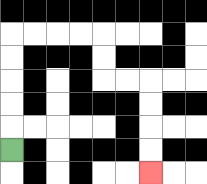{'start': '[0, 6]', 'end': '[6, 7]', 'path_directions': 'U,U,U,U,U,R,R,R,R,D,D,R,R,D,D,D,D', 'path_coordinates': '[[0, 6], [0, 5], [0, 4], [0, 3], [0, 2], [0, 1], [1, 1], [2, 1], [3, 1], [4, 1], [4, 2], [4, 3], [5, 3], [6, 3], [6, 4], [6, 5], [6, 6], [6, 7]]'}